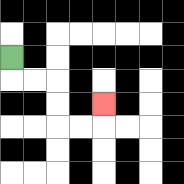{'start': '[0, 2]', 'end': '[4, 4]', 'path_directions': 'D,R,R,D,D,R,R,U', 'path_coordinates': '[[0, 2], [0, 3], [1, 3], [2, 3], [2, 4], [2, 5], [3, 5], [4, 5], [4, 4]]'}